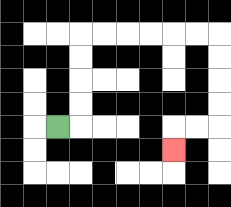{'start': '[2, 5]', 'end': '[7, 6]', 'path_directions': 'R,U,U,U,U,R,R,R,R,R,R,D,D,D,D,L,L,D', 'path_coordinates': '[[2, 5], [3, 5], [3, 4], [3, 3], [3, 2], [3, 1], [4, 1], [5, 1], [6, 1], [7, 1], [8, 1], [9, 1], [9, 2], [9, 3], [9, 4], [9, 5], [8, 5], [7, 5], [7, 6]]'}